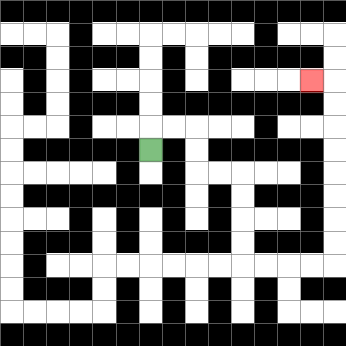{'start': '[6, 6]', 'end': '[13, 3]', 'path_directions': 'U,R,R,D,D,R,R,D,D,D,D,R,R,R,R,U,U,U,U,U,U,U,U,L', 'path_coordinates': '[[6, 6], [6, 5], [7, 5], [8, 5], [8, 6], [8, 7], [9, 7], [10, 7], [10, 8], [10, 9], [10, 10], [10, 11], [11, 11], [12, 11], [13, 11], [14, 11], [14, 10], [14, 9], [14, 8], [14, 7], [14, 6], [14, 5], [14, 4], [14, 3], [13, 3]]'}